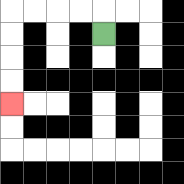{'start': '[4, 1]', 'end': '[0, 4]', 'path_directions': 'U,L,L,L,L,D,D,D,D', 'path_coordinates': '[[4, 1], [4, 0], [3, 0], [2, 0], [1, 0], [0, 0], [0, 1], [0, 2], [0, 3], [0, 4]]'}